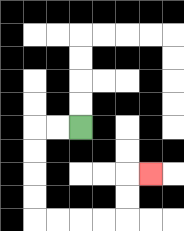{'start': '[3, 5]', 'end': '[6, 7]', 'path_directions': 'L,L,D,D,D,D,R,R,R,R,U,U,R', 'path_coordinates': '[[3, 5], [2, 5], [1, 5], [1, 6], [1, 7], [1, 8], [1, 9], [2, 9], [3, 9], [4, 9], [5, 9], [5, 8], [5, 7], [6, 7]]'}